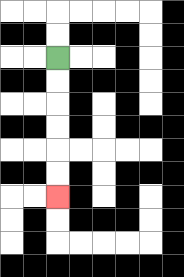{'start': '[2, 2]', 'end': '[2, 8]', 'path_directions': 'D,D,D,D,D,D', 'path_coordinates': '[[2, 2], [2, 3], [2, 4], [2, 5], [2, 6], [2, 7], [2, 8]]'}